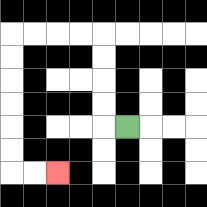{'start': '[5, 5]', 'end': '[2, 7]', 'path_directions': 'L,U,U,U,U,L,L,L,L,D,D,D,D,D,D,R,R', 'path_coordinates': '[[5, 5], [4, 5], [4, 4], [4, 3], [4, 2], [4, 1], [3, 1], [2, 1], [1, 1], [0, 1], [0, 2], [0, 3], [0, 4], [0, 5], [0, 6], [0, 7], [1, 7], [2, 7]]'}